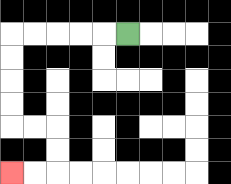{'start': '[5, 1]', 'end': '[0, 7]', 'path_directions': 'L,L,L,L,L,D,D,D,D,R,R,D,D,L,L', 'path_coordinates': '[[5, 1], [4, 1], [3, 1], [2, 1], [1, 1], [0, 1], [0, 2], [0, 3], [0, 4], [0, 5], [1, 5], [2, 5], [2, 6], [2, 7], [1, 7], [0, 7]]'}